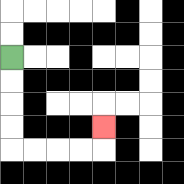{'start': '[0, 2]', 'end': '[4, 5]', 'path_directions': 'D,D,D,D,R,R,R,R,U', 'path_coordinates': '[[0, 2], [0, 3], [0, 4], [0, 5], [0, 6], [1, 6], [2, 6], [3, 6], [4, 6], [4, 5]]'}